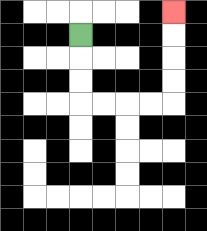{'start': '[3, 1]', 'end': '[7, 0]', 'path_directions': 'D,D,D,R,R,R,R,U,U,U,U', 'path_coordinates': '[[3, 1], [3, 2], [3, 3], [3, 4], [4, 4], [5, 4], [6, 4], [7, 4], [7, 3], [7, 2], [7, 1], [7, 0]]'}